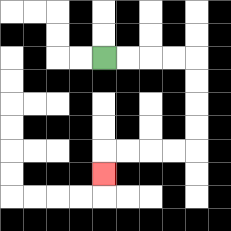{'start': '[4, 2]', 'end': '[4, 7]', 'path_directions': 'R,R,R,R,D,D,D,D,L,L,L,L,D', 'path_coordinates': '[[4, 2], [5, 2], [6, 2], [7, 2], [8, 2], [8, 3], [8, 4], [8, 5], [8, 6], [7, 6], [6, 6], [5, 6], [4, 6], [4, 7]]'}